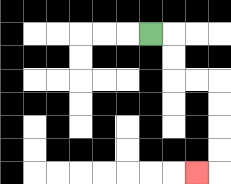{'start': '[6, 1]', 'end': '[8, 7]', 'path_directions': 'R,D,D,R,R,D,D,D,D,L', 'path_coordinates': '[[6, 1], [7, 1], [7, 2], [7, 3], [8, 3], [9, 3], [9, 4], [9, 5], [9, 6], [9, 7], [8, 7]]'}